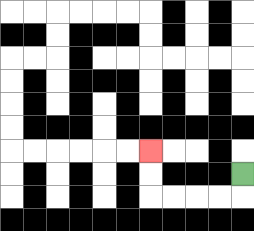{'start': '[10, 7]', 'end': '[6, 6]', 'path_directions': 'D,L,L,L,L,U,U', 'path_coordinates': '[[10, 7], [10, 8], [9, 8], [8, 8], [7, 8], [6, 8], [6, 7], [6, 6]]'}